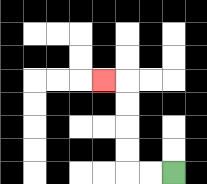{'start': '[7, 7]', 'end': '[4, 3]', 'path_directions': 'L,L,U,U,U,U,L', 'path_coordinates': '[[7, 7], [6, 7], [5, 7], [5, 6], [5, 5], [5, 4], [5, 3], [4, 3]]'}